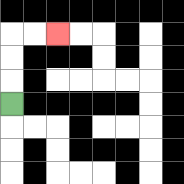{'start': '[0, 4]', 'end': '[2, 1]', 'path_directions': 'U,U,U,R,R', 'path_coordinates': '[[0, 4], [0, 3], [0, 2], [0, 1], [1, 1], [2, 1]]'}